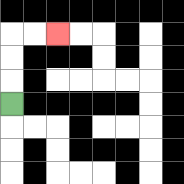{'start': '[0, 4]', 'end': '[2, 1]', 'path_directions': 'U,U,U,R,R', 'path_coordinates': '[[0, 4], [0, 3], [0, 2], [0, 1], [1, 1], [2, 1]]'}